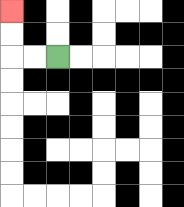{'start': '[2, 2]', 'end': '[0, 0]', 'path_directions': 'L,L,U,U', 'path_coordinates': '[[2, 2], [1, 2], [0, 2], [0, 1], [0, 0]]'}